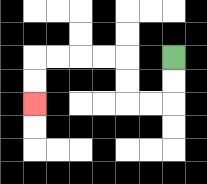{'start': '[7, 2]', 'end': '[1, 4]', 'path_directions': 'D,D,L,L,U,U,L,L,L,L,D,D', 'path_coordinates': '[[7, 2], [7, 3], [7, 4], [6, 4], [5, 4], [5, 3], [5, 2], [4, 2], [3, 2], [2, 2], [1, 2], [1, 3], [1, 4]]'}